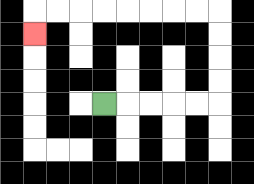{'start': '[4, 4]', 'end': '[1, 1]', 'path_directions': 'R,R,R,R,R,U,U,U,U,L,L,L,L,L,L,L,L,D', 'path_coordinates': '[[4, 4], [5, 4], [6, 4], [7, 4], [8, 4], [9, 4], [9, 3], [9, 2], [9, 1], [9, 0], [8, 0], [7, 0], [6, 0], [5, 0], [4, 0], [3, 0], [2, 0], [1, 0], [1, 1]]'}